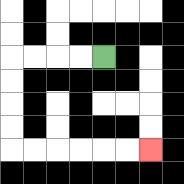{'start': '[4, 2]', 'end': '[6, 6]', 'path_directions': 'L,L,L,L,D,D,D,D,R,R,R,R,R,R', 'path_coordinates': '[[4, 2], [3, 2], [2, 2], [1, 2], [0, 2], [0, 3], [0, 4], [0, 5], [0, 6], [1, 6], [2, 6], [3, 6], [4, 6], [5, 6], [6, 6]]'}